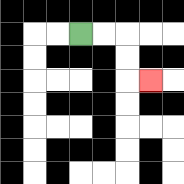{'start': '[3, 1]', 'end': '[6, 3]', 'path_directions': 'R,R,D,D,R', 'path_coordinates': '[[3, 1], [4, 1], [5, 1], [5, 2], [5, 3], [6, 3]]'}